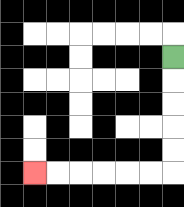{'start': '[7, 2]', 'end': '[1, 7]', 'path_directions': 'D,D,D,D,D,L,L,L,L,L,L', 'path_coordinates': '[[7, 2], [7, 3], [7, 4], [7, 5], [7, 6], [7, 7], [6, 7], [5, 7], [4, 7], [3, 7], [2, 7], [1, 7]]'}